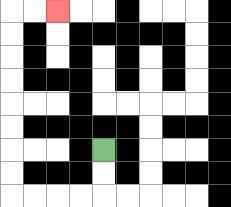{'start': '[4, 6]', 'end': '[2, 0]', 'path_directions': 'D,D,L,L,L,L,U,U,U,U,U,U,U,U,R,R', 'path_coordinates': '[[4, 6], [4, 7], [4, 8], [3, 8], [2, 8], [1, 8], [0, 8], [0, 7], [0, 6], [0, 5], [0, 4], [0, 3], [0, 2], [0, 1], [0, 0], [1, 0], [2, 0]]'}